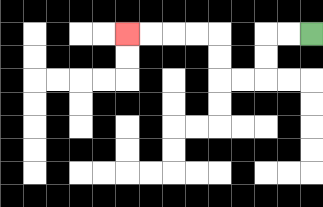{'start': '[13, 1]', 'end': '[5, 1]', 'path_directions': 'L,L,D,D,L,L,U,U,L,L,L,L', 'path_coordinates': '[[13, 1], [12, 1], [11, 1], [11, 2], [11, 3], [10, 3], [9, 3], [9, 2], [9, 1], [8, 1], [7, 1], [6, 1], [5, 1]]'}